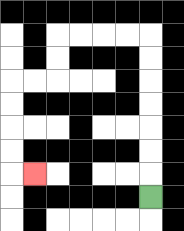{'start': '[6, 8]', 'end': '[1, 7]', 'path_directions': 'U,U,U,U,U,U,U,L,L,L,L,D,D,L,L,D,D,D,D,R', 'path_coordinates': '[[6, 8], [6, 7], [6, 6], [6, 5], [6, 4], [6, 3], [6, 2], [6, 1], [5, 1], [4, 1], [3, 1], [2, 1], [2, 2], [2, 3], [1, 3], [0, 3], [0, 4], [0, 5], [0, 6], [0, 7], [1, 7]]'}